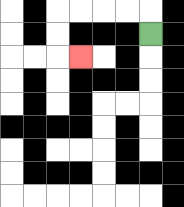{'start': '[6, 1]', 'end': '[3, 2]', 'path_directions': 'U,L,L,L,L,D,D,R', 'path_coordinates': '[[6, 1], [6, 0], [5, 0], [4, 0], [3, 0], [2, 0], [2, 1], [2, 2], [3, 2]]'}